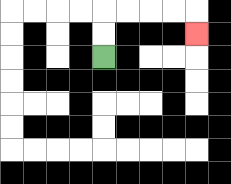{'start': '[4, 2]', 'end': '[8, 1]', 'path_directions': 'U,U,R,R,R,R,D', 'path_coordinates': '[[4, 2], [4, 1], [4, 0], [5, 0], [6, 0], [7, 0], [8, 0], [8, 1]]'}